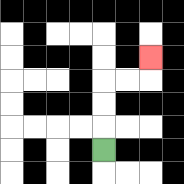{'start': '[4, 6]', 'end': '[6, 2]', 'path_directions': 'U,U,U,R,R,U', 'path_coordinates': '[[4, 6], [4, 5], [4, 4], [4, 3], [5, 3], [6, 3], [6, 2]]'}